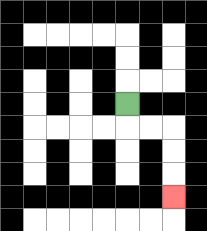{'start': '[5, 4]', 'end': '[7, 8]', 'path_directions': 'D,R,R,D,D,D', 'path_coordinates': '[[5, 4], [5, 5], [6, 5], [7, 5], [7, 6], [7, 7], [7, 8]]'}